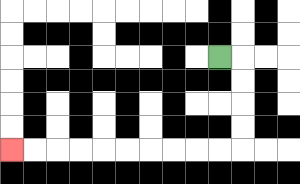{'start': '[9, 2]', 'end': '[0, 6]', 'path_directions': 'R,D,D,D,D,L,L,L,L,L,L,L,L,L,L', 'path_coordinates': '[[9, 2], [10, 2], [10, 3], [10, 4], [10, 5], [10, 6], [9, 6], [8, 6], [7, 6], [6, 6], [5, 6], [4, 6], [3, 6], [2, 6], [1, 6], [0, 6]]'}